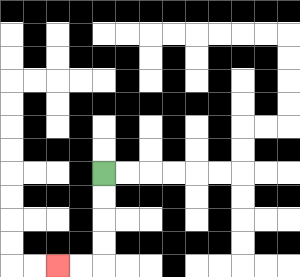{'start': '[4, 7]', 'end': '[2, 11]', 'path_directions': 'D,D,D,D,L,L', 'path_coordinates': '[[4, 7], [4, 8], [4, 9], [4, 10], [4, 11], [3, 11], [2, 11]]'}